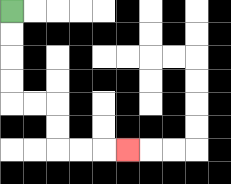{'start': '[0, 0]', 'end': '[5, 6]', 'path_directions': 'D,D,D,D,R,R,D,D,R,R,R', 'path_coordinates': '[[0, 0], [0, 1], [0, 2], [0, 3], [0, 4], [1, 4], [2, 4], [2, 5], [2, 6], [3, 6], [4, 6], [5, 6]]'}